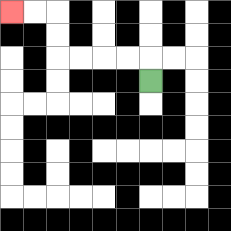{'start': '[6, 3]', 'end': '[0, 0]', 'path_directions': 'U,L,L,L,L,U,U,L,L', 'path_coordinates': '[[6, 3], [6, 2], [5, 2], [4, 2], [3, 2], [2, 2], [2, 1], [2, 0], [1, 0], [0, 0]]'}